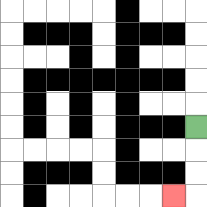{'start': '[8, 5]', 'end': '[7, 8]', 'path_directions': 'D,D,D,L', 'path_coordinates': '[[8, 5], [8, 6], [8, 7], [8, 8], [7, 8]]'}